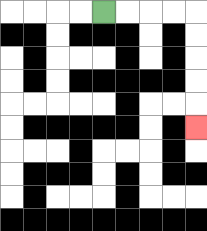{'start': '[4, 0]', 'end': '[8, 5]', 'path_directions': 'R,R,R,R,D,D,D,D,D', 'path_coordinates': '[[4, 0], [5, 0], [6, 0], [7, 0], [8, 0], [8, 1], [8, 2], [8, 3], [8, 4], [8, 5]]'}